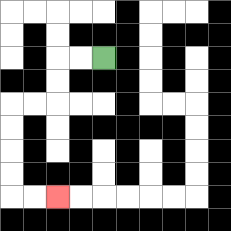{'start': '[4, 2]', 'end': '[2, 8]', 'path_directions': 'L,L,D,D,L,L,D,D,D,D,R,R', 'path_coordinates': '[[4, 2], [3, 2], [2, 2], [2, 3], [2, 4], [1, 4], [0, 4], [0, 5], [0, 6], [0, 7], [0, 8], [1, 8], [2, 8]]'}